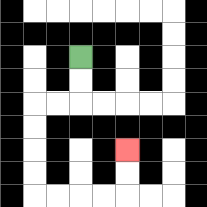{'start': '[3, 2]', 'end': '[5, 6]', 'path_directions': 'D,D,L,L,D,D,D,D,R,R,R,R,U,U', 'path_coordinates': '[[3, 2], [3, 3], [3, 4], [2, 4], [1, 4], [1, 5], [1, 6], [1, 7], [1, 8], [2, 8], [3, 8], [4, 8], [5, 8], [5, 7], [5, 6]]'}